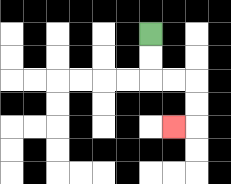{'start': '[6, 1]', 'end': '[7, 5]', 'path_directions': 'D,D,R,R,D,D,L', 'path_coordinates': '[[6, 1], [6, 2], [6, 3], [7, 3], [8, 3], [8, 4], [8, 5], [7, 5]]'}